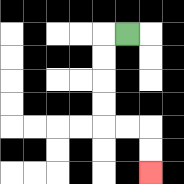{'start': '[5, 1]', 'end': '[6, 7]', 'path_directions': 'L,D,D,D,D,R,R,D,D', 'path_coordinates': '[[5, 1], [4, 1], [4, 2], [4, 3], [4, 4], [4, 5], [5, 5], [6, 5], [6, 6], [6, 7]]'}